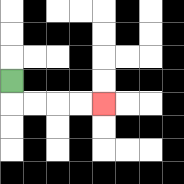{'start': '[0, 3]', 'end': '[4, 4]', 'path_directions': 'D,R,R,R,R', 'path_coordinates': '[[0, 3], [0, 4], [1, 4], [2, 4], [3, 4], [4, 4]]'}